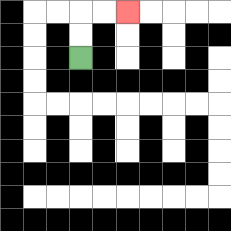{'start': '[3, 2]', 'end': '[5, 0]', 'path_directions': 'U,U,R,R', 'path_coordinates': '[[3, 2], [3, 1], [3, 0], [4, 0], [5, 0]]'}